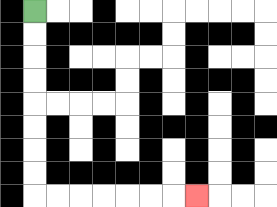{'start': '[1, 0]', 'end': '[8, 8]', 'path_directions': 'D,D,D,D,D,D,D,D,R,R,R,R,R,R,R', 'path_coordinates': '[[1, 0], [1, 1], [1, 2], [1, 3], [1, 4], [1, 5], [1, 6], [1, 7], [1, 8], [2, 8], [3, 8], [4, 8], [5, 8], [6, 8], [7, 8], [8, 8]]'}